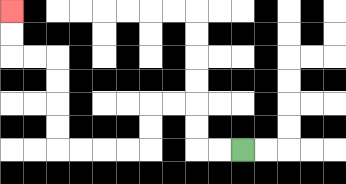{'start': '[10, 6]', 'end': '[0, 0]', 'path_directions': 'L,L,U,U,L,L,D,D,L,L,L,L,U,U,U,U,L,L,U,U', 'path_coordinates': '[[10, 6], [9, 6], [8, 6], [8, 5], [8, 4], [7, 4], [6, 4], [6, 5], [6, 6], [5, 6], [4, 6], [3, 6], [2, 6], [2, 5], [2, 4], [2, 3], [2, 2], [1, 2], [0, 2], [0, 1], [0, 0]]'}